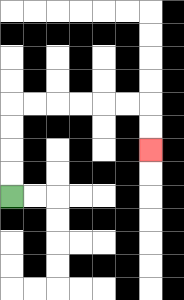{'start': '[0, 8]', 'end': '[6, 6]', 'path_directions': 'U,U,U,U,R,R,R,R,R,R,D,D', 'path_coordinates': '[[0, 8], [0, 7], [0, 6], [0, 5], [0, 4], [1, 4], [2, 4], [3, 4], [4, 4], [5, 4], [6, 4], [6, 5], [6, 6]]'}